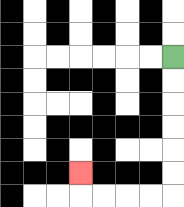{'start': '[7, 2]', 'end': '[3, 7]', 'path_directions': 'D,D,D,D,D,D,L,L,L,L,U', 'path_coordinates': '[[7, 2], [7, 3], [7, 4], [7, 5], [7, 6], [7, 7], [7, 8], [6, 8], [5, 8], [4, 8], [3, 8], [3, 7]]'}